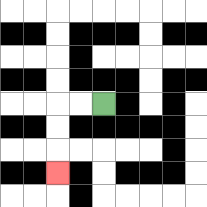{'start': '[4, 4]', 'end': '[2, 7]', 'path_directions': 'L,L,D,D,D', 'path_coordinates': '[[4, 4], [3, 4], [2, 4], [2, 5], [2, 6], [2, 7]]'}